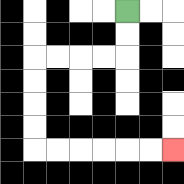{'start': '[5, 0]', 'end': '[7, 6]', 'path_directions': 'D,D,L,L,L,L,D,D,D,D,R,R,R,R,R,R', 'path_coordinates': '[[5, 0], [5, 1], [5, 2], [4, 2], [3, 2], [2, 2], [1, 2], [1, 3], [1, 4], [1, 5], [1, 6], [2, 6], [3, 6], [4, 6], [5, 6], [6, 6], [7, 6]]'}